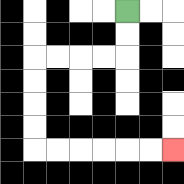{'start': '[5, 0]', 'end': '[7, 6]', 'path_directions': 'D,D,L,L,L,L,D,D,D,D,R,R,R,R,R,R', 'path_coordinates': '[[5, 0], [5, 1], [5, 2], [4, 2], [3, 2], [2, 2], [1, 2], [1, 3], [1, 4], [1, 5], [1, 6], [2, 6], [3, 6], [4, 6], [5, 6], [6, 6], [7, 6]]'}